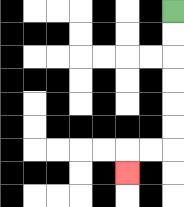{'start': '[7, 0]', 'end': '[5, 7]', 'path_directions': 'D,D,D,D,D,D,L,L,D', 'path_coordinates': '[[7, 0], [7, 1], [7, 2], [7, 3], [7, 4], [7, 5], [7, 6], [6, 6], [5, 6], [5, 7]]'}